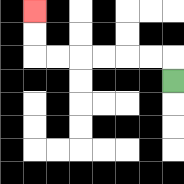{'start': '[7, 3]', 'end': '[1, 0]', 'path_directions': 'U,L,L,L,L,L,L,U,U', 'path_coordinates': '[[7, 3], [7, 2], [6, 2], [5, 2], [4, 2], [3, 2], [2, 2], [1, 2], [1, 1], [1, 0]]'}